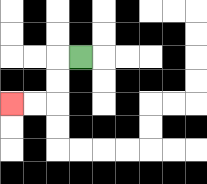{'start': '[3, 2]', 'end': '[0, 4]', 'path_directions': 'L,D,D,L,L', 'path_coordinates': '[[3, 2], [2, 2], [2, 3], [2, 4], [1, 4], [0, 4]]'}